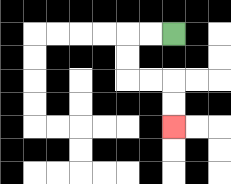{'start': '[7, 1]', 'end': '[7, 5]', 'path_directions': 'L,L,D,D,R,R,D,D', 'path_coordinates': '[[7, 1], [6, 1], [5, 1], [5, 2], [5, 3], [6, 3], [7, 3], [7, 4], [7, 5]]'}